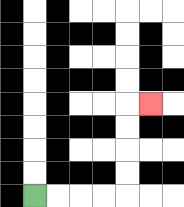{'start': '[1, 8]', 'end': '[6, 4]', 'path_directions': 'R,R,R,R,U,U,U,U,R', 'path_coordinates': '[[1, 8], [2, 8], [3, 8], [4, 8], [5, 8], [5, 7], [5, 6], [5, 5], [5, 4], [6, 4]]'}